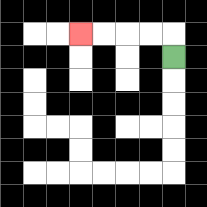{'start': '[7, 2]', 'end': '[3, 1]', 'path_directions': 'U,L,L,L,L', 'path_coordinates': '[[7, 2], [7, 1], [6, 1], [5, 1], [4, 1], [3, 1]]'}